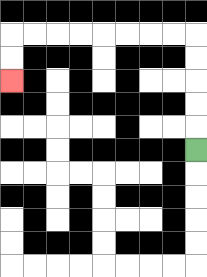{'start': '[8, 6]', 'end': '[0, 3]', 'path_directions': 'U,U,U,U,U,L,L,L,L,L,L,L,L,D,D', 'path_coordinates': '[[8, 6], [8, 5], [8, 4], [8, 3], [8, 2], [8, 1], [7, 1], [6, 1], [5, 1], [4, 1], [3, 1], [2, 1], [1, 1], [0, 1], [0, 2], [0, 3]]'}